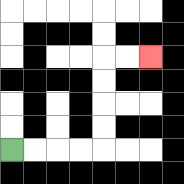{'start': '[0, 6]', 'end': '[6, 2]', 'path_directions': 'R,R,R,R,U,U,U,U,R,R', 'path_coordinates': '[[0, 6], [1, 6], [2, 6], [3, 6], [4, 6], [4, 5], [4, 4], [4, 3], [4, 2], [5, 2], [6, 2]]'}